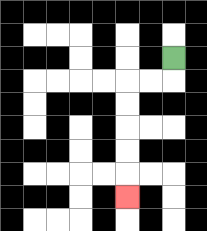{'start': '[7, 2]', 'end': '[5, 8]', 'path_directions': 'D,L,L,D,D,D,D,D', 'path_coordinates': '[[7, 2], [7, 3], [6, 3], [5, 3], [5, 4], [5, 5], [5, 6], [5, 7], [5, 8]]'}